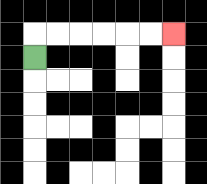{'start': '[1, 2]', 'end': '[7, 1]', 'path_directions': 'U,R,R,R,R,R,R', 'path_coordinates': '[[1, 2], [1, 1], [2, 1], [3, 1], [4, 1], [5, 1], [6, 1], [7, 1]]'}